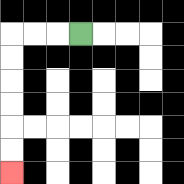{'start': '[3, 1]', 'end': '[0, 7]', 'path_directions': 'L,L,L,D,D,D,D,D,D', 'path_coordinates': '[[3, 1], [2, 1], [1, 1], [0, 1], [0, 2], [0, 3], [0, 4], [0, 5], [0, 6], [0, 7]]'}